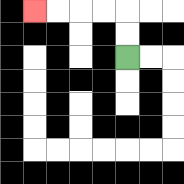{'start': '[5, 2]', 'end': '[1, 0]', 'path_directions': 'U,U,L,L,L,L', 'path_coordinates': '[[5, 2], [5, 1], [5, 0], [4, 0], [3, 0], [2, 0], [1, 0]]'}